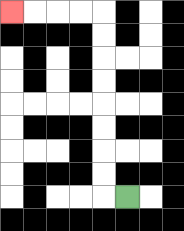{'start': '[5, 8]', 'end': '[0, 0]', 'path_directions': 'L,U,U,U,U,U,U,U,U,L,L,L,L', 'path_coordinates': '[[5, 8], [4, 8], [4, 7], [4, 6], [4, 5], [4, 4], [4, 3], [4, 2], [4, 1], [4, 0], [3, 0], [2, 0], [1, 0], [0, 0]]'}